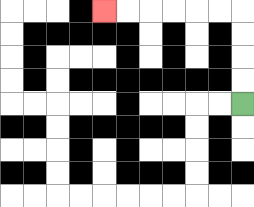{'start': '[10, 4]', 'end': '[4, 0]', 'path_directions': 'U,U,U,U,L,L,L,L,L,L', 'path_coordinates': '[[10, 4], [10, 3], [10, 2], [10, 1], [10, 0], [9, 0], [8, 0], [7, 0], [6, 0], [5, 0], [4, 0]]'}